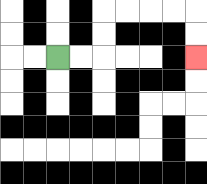{'start': '[2, 2]', 'end': '[8, 2]', 'path_directions': 'R,R,U,U,R,R,R,R,D,D', 'path_coordinates': '[[2, 2], [3, 2], [4, 2], [4, 1], [4, 0], [5, 0], [6, 0], [7, 0], [8, 0], [8, 1], [8, 2]]'}